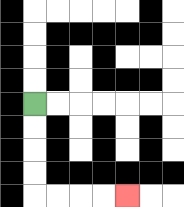{'start': '[1, 4]', 'end': '[5, 8]', 'path_directions': 'D,D,D,D,R,R,R,R', 'path_coordinates': '[[1, 4], [1, 5], [1, 6], [1, 7], [1, 8], [2, 8], [3, 8], [4, 8], [5, 8]]'}